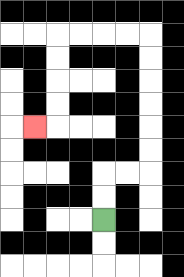{'start': '[4, 9]', 'end': '[1, 5]', 'path_directions': 'U,U,R,R,U,U,U,U,U,U,L,L,L,L,D,D,D,D,L', 'path_coordinates': '[[4, 9], [4, 8], [4, 7], [5, 7], [6, 7], [6, 6], [6, 5], [6, 4], [6, 3], [6, 2], [6, 1], [5, 1], [4, 1], [3, 1], [2, 1], [2, 2], [2, 3], [2, 4], [2, 5], [1, 5]]'}